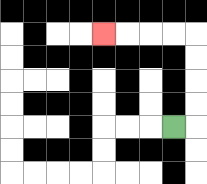{'start': '[7, 5]', 'end': '[4, 1]', 'path_directions': 'R,U,U,U,U,L,L,L,L', 'path_coordinates': '[[7, 5], [8, 5], [8, 4], [8, 3], [8, 2], [8, 1], [7, 1], [6, 1], [5, 1], [4, 1]]'}